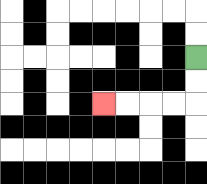{'start': '[8, 2]', 'end': '[4, 4]', 'path_directions': 'D,D,L,L,L,L', 'path_coordinates': '[[8, 2], [8, 3], [8, 4], [7, 4], [6, 4], [5, 4], [4, 4]]'}